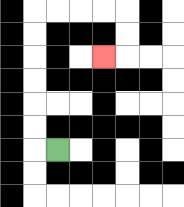{'start': '[2, 6]', 'end': '[4, 2]', 'path_directions': 'L,U,U,U,U,U,U,R,R,R,R,D,D,L', 'path_coordinates': '[[2, 6], [1, 6], [1, 5], [1, 4], [1, 3], [1, 2], [1, 1], [1, 0], [2, 0], [3, 0], [4, 0], [5, 0], [5, 1], [5, 2], [4, 2]]'}